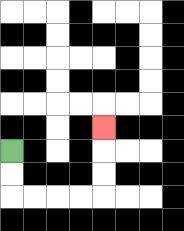{'start': '[0, 6]', 'end': '[4, 5]', 'path_directions': 'D,D,R,R,R,R,U,U,U', 'path_coordinates': '[[0, 6], [0, 7], [0, 8], [1, 8], [2, 8], [3, 8], [4, 8], [4, 7], [4, 6], [4, 5]]'}